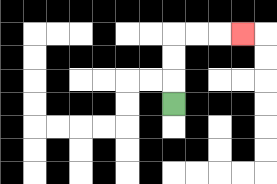{'start': '[7, 4]', 'end': '[10, 1]', 'path_directions': 'U,U,U,R,R,R', 'path_coordinates': '[[7, 4], [7, 3], [7, 2], [7, 1], [8, 1], [9, 1], [10, 1]]'}